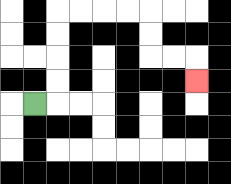{'start': '[1, 4]', 'end': '[8, 3]', 'path_directions': 'R,U,U,U,U,R,R,R,R,D,D,R,R,D', 'path_coordinates': '[[1, 4], [2, 4], [2, 3], [2, 2], [2, 1], [2, 0], [3, 0], [4, 0], [5, 0], [6, 0], [6, 1], [6, 2], [7, 2], [8, 2], [8, 3]]'}